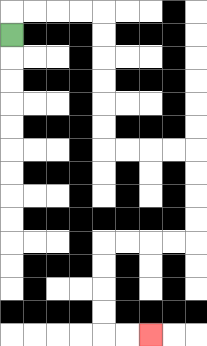{'start': '[0, 1]', 'end': '[6, 14]', 'path_directions': 'U,R,R,R,R,D,D,D,D,D,D,R,R,R,R,D,D,D,D,L,L,L,L,D,D,D,D,R,R', 'path_coordinates': '[[0, 1], [0, 0], [1, 0], [2, 0], [3, 0], [4, 0], [4, 1], [4, 2], [4, 3], [4, 4], [4, 5], [4, 6], [5, 6], [6, 6], [7, 6], [8, 6], [8, 7], [8, 8], [8, 9], [8, 10], [7, 10], [6, 10], [5, 10], [4, 10], [4, 11], [4, 12], [4, 13], [4, 14], [5, 14], [6, 14]]'}